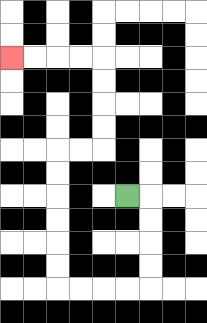{'start': '[5, 8]', 'end': '[0, 2]', 'path_directions': 'R,D,D,D,D,L,L,L,L,U,U,U,U,U,U,R,R,U,U,U,U,L,L,L,L', 'path_coordinates': '[[5, 8], [6, 8], [6, 9], [6, 10], [6, 11], [6, 12], [5, 12], [4, 12], [3, 12], [2, 12], [2, 11], [2, 10], [2, 9], [2, 8], [2, 7], [2, 6], [3, 6], [4, 6], [4, 5], [4, 4], [4, 3], [4, 2], [3, 2], [2, 2], [1, 2], [0, 2]]'}